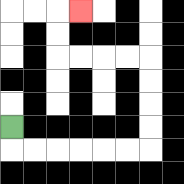{'start': '[0, 5]', 'end': '[3, 0]', 'path_directions': 'D,R,R,R,R,R,R,U,U,U,U,L,L,L,L,U,U,R', 'path_coordinates': '[[0, 5], [0, 6], [1, 6], [2, 6], [3, 6], [4, 6], [5, 6], [6, 6], [6, 5], [6, 4], [6, 3], [6, 2], [5, 2], [4, 2], [3, 2], [2, 2], [2, 1], [2, 0], [3, 0]]'}